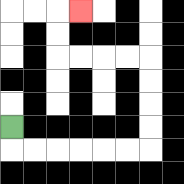{'start': '[0, 5]', 'end': '[3, 0]', 'path_directions': 'D,R,R,R,R,R,R,U,U,U,U,L,L,L,L,U,U,R', 'path_coordinates': '[[0, 5], [0, 6], [1, 6], [2, 6], [3, 6], [4, 6], [5, 6], [6, 6], [6, 5], [6, 4], [6, 3], [6, 2], [5, 2], [4, 2], [3, 2], [2, 2], [2, 1], [2, 0], [3, 0]]'}